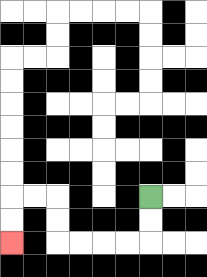{'start': '[6, 8]', 'end': '[0, 10]', 'path_directions': 'D,D,L,L,L,L,U,U,L,L,D,D', 'path_coordinates': '[[6, 8], [6, 9], [6, 10], [5, 10], [4, 10], [3, 10], [2, 10], [2, 9], [2, 8], [1, 8], [0, 8], [0, 9], [0, 10]]'}